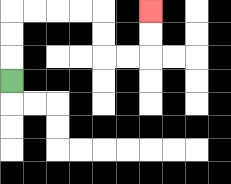{'start': '[0, 3]', 'end': '[6, 0]', 'path_directions': 'U,U,U,R,R,R,R,D,D,R,R,U,U', 'path_coordinates': '[[0, 3], [0, 2], [0, 1], [0, 0], [1, 0], [2, 0], [3, 0], [4, 0], [4, 1], [4, 2], [5, 2], [6, 2], [6, 1], [6, 0]]'}